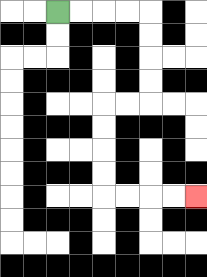{'start': '[2, 0]', 'end': '[8, 8]', 'path_directions': 'R,R,R,R,D,D,D,D,L,L,D,D,D,D,R,R,R,R', 'path_coordinates': '[[2, 0], [3, 0], [4, 0], [5, 0], [6, 0], [6, 1], [6, 2], [6, 3], [6, 4], [5, 4], [4, 4], [4, 5], [4, 6], [4, 7], [4, 8], [5, 8], [6, 8], [7, 8], [8, 8]]'}